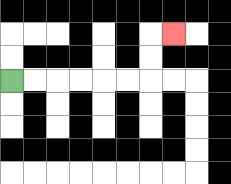{'start': '[0, 3]', 'end': '[7, 1]', 'path_directions': 'R,R,R,R,R,R,U,U,R', 'path_coordinates': '[[0, 3], [1, 3], [2, 3], [3, 3], [4, 3], [5, 3], [6, 3], [6, 2], [6, 1], [7, 1]]'}